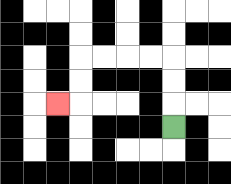{'start': '[7, 5]', 'end': '[2, 4]', 'path_directions': 'U,U,U,L,L,L,L,D,D,L', 'path_coordinates': '[[7, 5], [7, 4], [7, 3], [7, 2], [6, 2], [5, 2], [4, 2], [3, 2], [3, 3], [3, 4], [2, 4]]'}